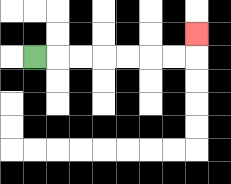{'start': '[1, 2]', 'end': '[8, 1]', 'path_directions': 'R,R,R,R,R,R,R,U', 'path_coordinates': '[[1, 2], [2, 2], [3, 2], [4, 2], [5, 2], [6, 2], [7, 2], [8, 2], [8, 1]]'}